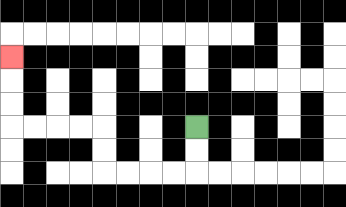{'start': '[8, 5]', 'end': '[0, 2]', 'path_directions': 'D,D,L,L,L,L,U,U,L,L,L,L,U,U,U', 'path_coordinates': '[[8, 5], [8, 6], [8, 7], [7, 7], [6, 7], [5, 7], [4, 7], [4, 6], [4, 5], [3, 5], [2, 5], [1, 5], [0, 5], [0, 4], [0, 3], [0, 2]]'}